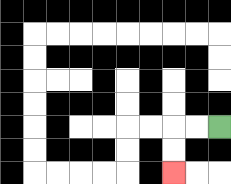{'start': '[9, 5]', 'end': '[7, 7]', 'path_directions': 'L,L,D,D', 'path_coordinates': '[[9, 5], [8, 5], [7, 5], [7, 6], [7, 7]]'}